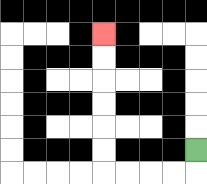{'start': '[8, 6]', 'end': '[4, 1]', 'path_directions': 'D,L,L,L,L,U,U,U,U,U,U', 'path_coordinates': '[[8, 6], [8, 7], [7, 7], [6, 7], [5, 7], [4, 7], [4, 6], [4, 5], [4, 4], [4, 3], [4, 2], [4, 1]]'}